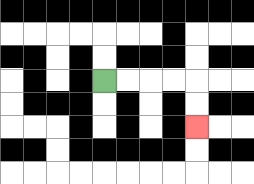{'start': '[4, 3]', 'end': '[8, 5]', 'path_directions': 'R,R,R,R,D,D', 'path_coordinates': '[[4, 3], [5, 3], [6, 3], [7, 3], [8, 3], [8, 4], [8, 5]]'}